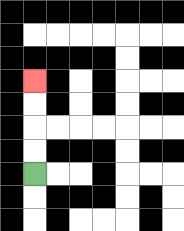{'start': '[1, 7]', 'end': '[1, 3]', 'path_directions': 'U,U,U,U', 'path_coordinates': '[[1, 7], [1, 6], [1, 5], [1, 4], [1, 3]]'}